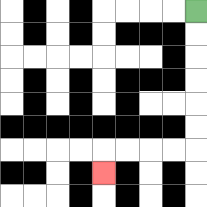{'start': '[8, 0]', 'end': '[4, 7]', 'path_directions': 'D,D,D,D,D,D,L,L,L,L,D', 'path_coordinates': '[[8, 0], [8, 1], [8, 2], [8, 3], [8, 4], [8, 5], [8, 6], [7, 6], [6, 6], [5, 6], [4, 6], [4, 7]]'}